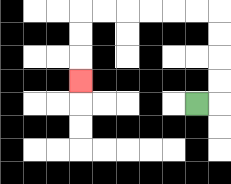{'start': '[8, 4]', 'end': '[3, 3]', 'path_directions': 'R,U,U,U,U,L,L,L,L,L,L,D,D,D', 'path_coordinates': '[[8, 4], [9, 4], [9, 3], [9, 2], [9, 1], [9, 0], [8, 0], [7, 0], [6, 0], [5, 0], [4, 0], [3, 0], [3, 1], [3, 2], [3, 3]]'}